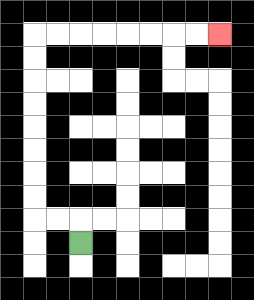{'start': '[3, 10]', 'end': '[9, 1]', 'path_directions': 'U,L,L,U,U,U,U,U,U,U,U,R,R,R,R,R,R,R,R', 'path_coordinates': '[[3, 10], [3, 9], [2, 9], [1, 9], [1, 8], [1, 7], [1, 6], [1, 5], [1, 4], [1, 3], [1, 2], [1, 1], [2, 1], [3, 1], [4, 1], [5, 1], [6, 1], [7, 1], [8, 1], [9, 1]]'}